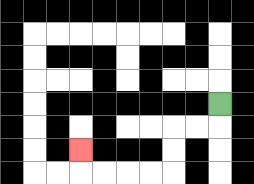{'start': '[9, 4]', 'end': '[3, 6]', 'path_directions': 'D,L,L,D,D,L,L,L,L,U', 'path_coordinates': '[[9, 4], [9, 5], [8, 5], [7, 5], [7, 6], [7, 7], [6, 7], [5, 7], [4, 7], [3, 7], [3, 6]]'}